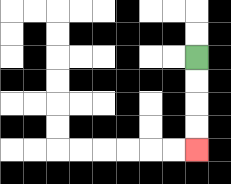{'start': '[8, 2]', 'end': '[8, 6]', 'path_directions': 'D,D,D,D', 'path_coordinates': '[[8, 2], [8, 3], [8, 4], [8, 5], [8, 6]]'}